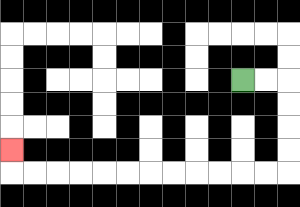{'start': '[10, 3]', 'end': '[0, 6]', 'path_directions': 'R,R,D,D,D,D,L,L,L,L,L,L,L,L,L,L,L,L,U', 'path_coordinates': '[[10, 3], [11, 3], [12, 3], [12, 4], [12, 5], [12, 6], [12, 7], [11, 7], [10, 7], [9, 7], [8, 7], [7, 7], [6, 7], [5, 7], [4, 7], [3, 7], [2, 7], [1, 7], [0, 7], [0, 6]]'}